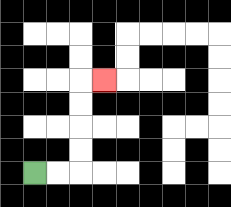{'start': '[1, 7]', 'end': '[4, 3]', 'path_directions': 'R,R,U,U,U,U,R', 'path_coordinates': '[[1, 7], [2, 7], [3, 7], [3, 6], [3, 5], [3, 4], [3, 3], [4, 3]]'}